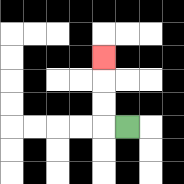{'start': '[5, 5]', 'end': '[4, 2]', 'path_directions': 'L,U,U,U', 'path_coordinates': '[[5, 5], [4, 5], [4, 4], [4, 3], [4, 2]]'}